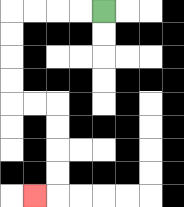{'start': '[4, 0]', 'end': '[1, 8]', 'path_directions': 'L,L,L,L,D,D,D,D,R,R,D,D,D,D,L', 'path_coordinates': '[[4, 0], [3, 0], [2, 0], [1, 0], [0, 0], [0, 1], [0, 2], [0, 3], [0, 4], [1, 4], [2, 4], [2, 5], [2, 6], [2, 7], [2, 8], [1, 8]]'}